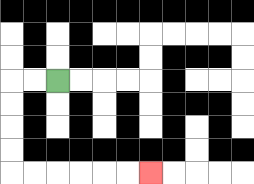{'start': '[2, 3]', 'end': '[6, 7]', 'path_directions': 'L,L,D,D,D,D,R,R,R,R,R,R', 'path_coordinates': '[[2, 3], [1, 3], [0, 3], [0, 4], [0, 5], [0, 6], [0, 7], [1, 7], [2, 7], [3, 7], [4, 7], [5, 7], [6, 7]]'}